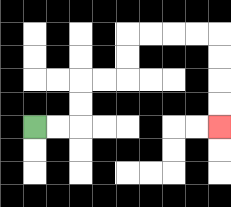{'start': '[1, 5]', 'end': '[9, 5]', 'path_directions': 'R,R,U,U,R,R,U,U,R,R,R,R,D,D,D,D', 'path_coordinates': '[[1, 5], [2, 5], [3, 5], [3, 4], [3, 3], [4, 3], [5, 3], [5, 2], [5, 1], [6, 1], [7, 1], [8, 1], [9, 1], [9, 2], [9, 3], [9, 4], [9, 5]]'}